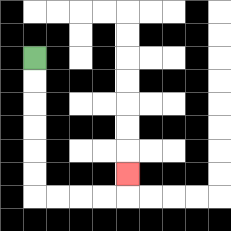{'start': '[1, 2]', 'end': '[5, 7]', 'path_directions': 'D,D,D,D,D,D,R,R,R,R,U', 'path_coordinates': '[[1, 2], [1, 3], [1, 4], [1, 5], [1, 6], [1, 7], [1, 8], [2, 8], [3, 8], [4, 8], [5, 8], [5, 7]]'}